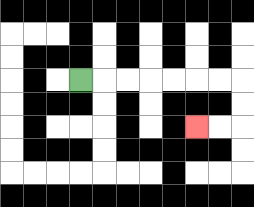{'start': '[3, 3]', 'end': '[8, 5]', 'path_directions': 'R,R,R,R,R,R,R,D,D,L,L', 'path_coordinates': '[[3, 3], [4, 3], [5, 3], [6, 3], [7, 3], [8, 3], [9, 3], [10, 3], [10, 4], [10, 5], [9, 5], [8, 5]]'}